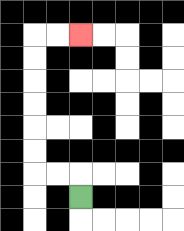{'start': '[3, 8]', 'end': '[3, 1]', 'path_directions': 'U,L,L,U,U,U,U,U,U,R,R', 'path_coordinates': '[[3, 8], [3, 7], [2, 7], [1, 7], [1, 6], [1, 5], [1, 4], [1, 3], [1, 2], [1, 1], [2, 1], [3, 1]]'}